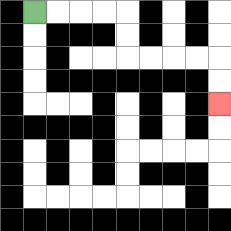{'start': '[1, 0]', 'end': '[9, 4]', 'path_directions': 'R,R,R,R,D,D,R,R,R,R,D,D', 'path_coordinates': '[[1, 0], [2, 0], [3, 0], [4, 0], [5, 0], [5, 1], [5, 2], [6, 2], [7, 2], [8, 2], [9, 2], [9, 3], [9, 4]]'}